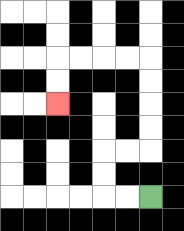{'start': '[6, 8]', 'end': '[2, 4]', 'path_directions': 'L,L,U,U,R,R,U,U,U,U,L,L,L,L,D,D', 'path_coordinates': '[[6, 8], [5, 8], [4, 8], [4, 7], [4, 6], [5, 6], [6, 6], [6, 5], [6, 4], [6, 3], [6, 2], [5, 2], [4, 2], [3, 2], [2, 2], [2, 3], [2, 4]]'}